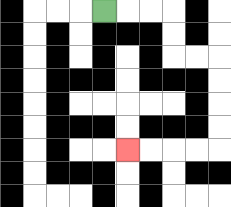{'start': '[4, 0]', 'end': '[5, 6]', 'path_directions': 'R,R,R,D,D,R,R,D,D,D,D,L,L,L,L', 'path_coordinates': '[[4, 0], [5, 0], [6, 0], [7, 0], [7, 1], [7, 2], [8, 2], [9, 2], [9, 3], [9, 4], [9, 5], [9, 6], [8, 6], [7, 6], [6, 6], [5, 6]]'}